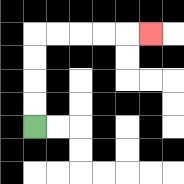{'start': '[1, 5]', 'end': '[6, 1]', 'path_directions': 'U,U,U,U,R,R,R,R,R', 'path_coordinates': '[[1, 5], [1, 4], [1, 3], [1, 2], [1, 1], [2, 1], [3, 1], [4, 1], [5, 1], [6, 1]]'}